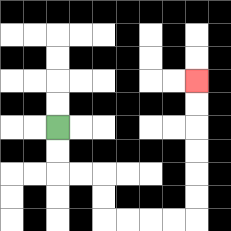{'start': '[2, 5]', 'end': '[8, 3]', 'path_directions': 'D,D,R,R,D,D,R,R,R,R,U,U,U,U,U,U', 'path_coordinates': '[[2, 5], [2, 6], [2, 7], [3, 7], [4, 7], [4, 8], [4, 9], [5, 9], [6, 9], [7, 9], [8, 9], [8, 8], [8, 7], [8, 6], [8, 5], [8, 4], [8, 3]]'}